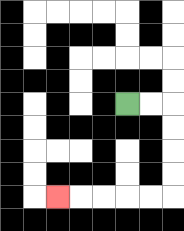{'start': '[5, 4]', 'end': '[2, 8]', 'path_directions': 'R,R,D,D,D,D,L,L,L,L,L', 'path_coordinates': '[[5, 4], [6, 4], [7, 4], [7, 5], [7, 6], [7, 7], [7, 8], [6, 8], [5, 8], [4, 8], [3, 8], [2, 8]]'}